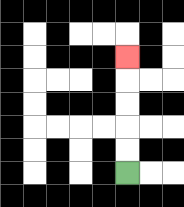{'start': '[5, 7]', 'end': '[5, 2]', 'path_directions': 'U,U,U,U,U', 'path_coordinates': '[[5, 7], [5, 6], [5, 5], [5, 4], [5, 3], [5, 2]]'}